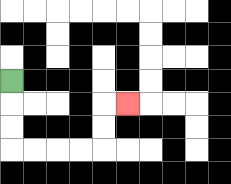{'start': '[0, 3]', 'end': '[5, 4]', 'path_directions': 'D,D,D,R,R,R,R,U,U,R', 'path_coordinates': '[[0, 3], [0, 4], [0, 5], [0, 6], [1, 6], [2, 6], [3, 6], [4, 6], [4, 5], [4, 4], [5, 4]]'}